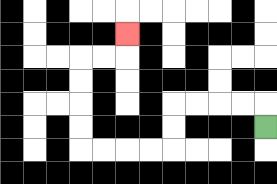{'start': '[11, 5]', 'end': '[5, 1]', 'path_directions': 'U,L,L,L,L,D,D,L,L,L,L,U,U,U,U,R,R,U', 'path_coordinates': '[[11, 5], [11, 4], [10, 4], [9, 4], [8, 4], [7, 4], [7, 5], [7, 6], [6, 6], [5, 6], [4, 6], [3, 6], [3, 5], [3, 4], [3, 3], [3, 2], [4, 2], [5, 2], [5, 1]]'}